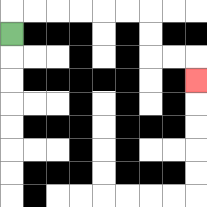{'start': '[0, 1]', 'end': '[8, 3]', 'path_directions': 'U,R,R,R,R,R,R,D,D,R,R,D', 'path_coordinates': '[[0, 1], [0, 0], [1, 0], [2, 0], [3, 0], [4, 0], [5, 0], [6, 0], [6, 1], [6, 2], [7, 2], [8, 2], [8, 3]]'}